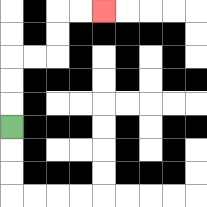{'start': '[0, 5]', 'end': '[4, 0]', 'path_directions': 'U,U,U,R,R,U,U,R,R', 'path_coordinates': '[[0, 5], [0, 4], [0, 3], [0, 2], [1, 2], [2, 2], [2, 1], [2, 0], [3, 0], [4, 0]]'}